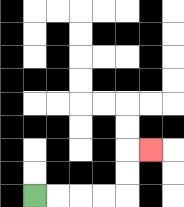{'start': '[1, 8]', 'end': '[6, 6]', 'path_directions': 'R,R,R,R,U,U,R', 'path_coordinates': '[[1, 8], [2, 8], [3, 8], [4, 8], [5, 8], [5, 7], [5, 6], [6, 6]]'}